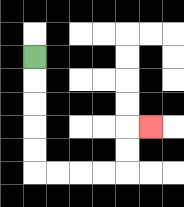{'start': '[1, 2]', 'end': '[6, 5]', 'path_directions': 'D,D,D,D,D,R,R,R,R,U,U,R', 'path_coordinates': '[[1, 2], [1, 3], [1, 4], [1, 5], [1, 6], [1, 7], [2, 7], [3, 7], [4, 7], [5, 7], [5, 6], [5, 5], [6, 5]]'}